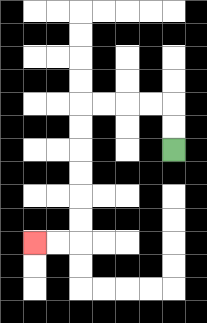{'start': '[7, 6]', 'end': '[1, 10]', 'path_directions': 'U,U,L,L,L,L,D,D,D,D,D,D,L,L', 'path_coordinates': '[[7, 6], [7, 5], [7, 4], [6, 4], [5, 4], [4, 4], [3, 4], [3, 5], [3, 6], [3, 7], [3, 8], [3, 9], [3, 10], [2, 10], [1, 10]]'}